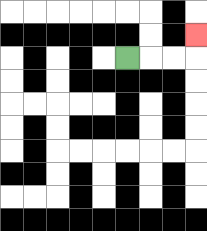{'start': '[5, 2]', 'end': '[8, 1]', 'path_directions': 'R,R,R,U', 'path_coordinates': '[[5, 2], [6, 2], [7, 2], [8, 2], [8, 1]]'}